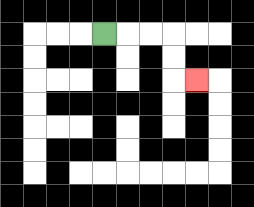{'start': '[4, 1]', 'end': '[8, 3]', 'path_directions': 'R,R,R,D,D,R', 'path_coordinates': '[[4, 1], [5, 1], [6, 1], [7, 1], [7, 2], [7, 3], [8, 3]]'}